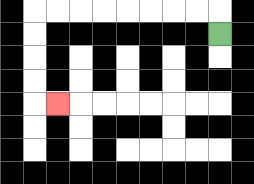{'start': '[9, 1]', 'end': '[2, 4]', 'path_directions': 'U,L,L,L,L,L,L,L,L,D,D,D,D,R', 'path_coordinates': '[[9, 1], [9, 0], [8, 0], [7, 0], [6, 0], [5, 0], [4, 0], [3, 0], [2, 0], [1, 0], [1, 1], [1, 2], [1, 3], [1, 4], [2, 4]]'}